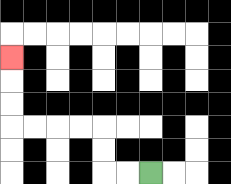{'start': '[6, 7]', 'end': '[0, 2]', 'path_directions': 'L,L,U,U,L,L,L,L,U,U,U', 'path_coordinates': '[[6, 7], [5, 7], [4, 7], [4, 6], [4, 5], [3, 5], [2, 5], [1, 5], [0, 5], [0, 4], [0, 3], [0, 2]]'}